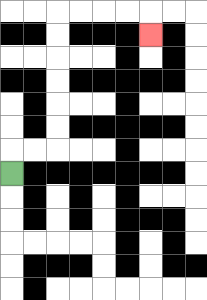{'start': '[0, 7]', 'end': '[6, 1]', 'path_directions': 'U,R,R,U,U,U,U,U,U,R,R,R,R,D', 'path_coordinates': '[[0, 7], [0, 6], [1, 6], [2, 6], [2, 5], [2, 4], [2, 3], [2, 2], [2, 1], [2, 0], [3, 0], [4, 0], [5, 0], [6, 0], [6, 1]]'}